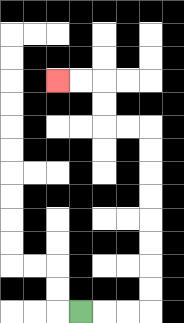{'start': '[3, 13]', 'end': '[2, 3]', 'path_directions': 'R,R,R,U,U,U,U,U,U,U,U,L,L,U,U,L,L', 'path_coordinates': '[[3, 13], [4, 13], [5, 13], [6, 13], [6, 12], [6, 11], [6, 10], [6, 9], [6, 8], [6, 7], [6, 6], [6, 5], [5, 5], [4, 5], [4, 4], [4, 3], [3, 3], [2, 3]]'}